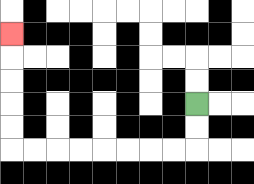{'start': '[8, 4]', 'end': '[0, 1]', 'path_directions': 'D,D,L,L,L,L,L,L,L,L,U,U,U,U,U', 'path_coordinates': '[[8, 4], [8, 5], [8, 6], [7, 6], [6, 6], [5, 6], [4, 6], [3, 6], [2, 6], [1, 6], [0, 6], [0, 5], [0, 4], [0, 3], [0, 2], [0, 1]]'}